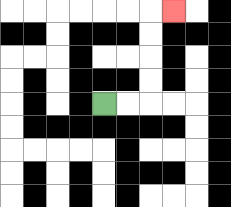{'start': '[4, 4]', 'end': '[7, 0]', 'path_directions': 'R,R,U,U,U,U,R', 'path_coordinates': '[[4, 4], [5, 4], [6, 4], [6, 3], [6, 2], [6, 1], [6, 0], [7, 0]]'}